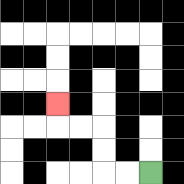{'start': '[6, 7]', 'end': '[2, 4]', 'path_directions': 'L,L,U,U,L,L,U', 'path_coordinates': '[[6, 7], [5, 7], [4, 7], [4, 6], [4, 5], [3, 5], [2, 5], [2, 4]]'}